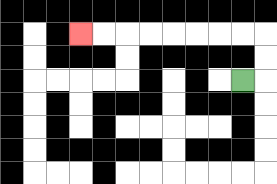{'start': '[10, 3]', 'end': '[3, 1]', 'path_directions': 'R,U,U,L,L,L,L,L,L,L,L', 'path_coordinates': '[[10, 3], [11, 3], [11, 2], [11, 1], [10, 1], [9, 1], [8, 1], [7, 1], [6, 1], [5, 1], [4, 1], [3, 1]]'}